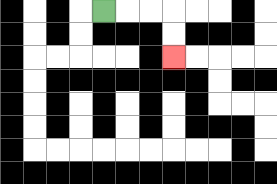{'start': '[4, 0]', 'end': '[7, 2]', 'path_directions': 'R,R,R,D,D', 'path_coordinates': '[[4, 0], [5, 0], [6, 0], [7, 0], [7, 1], [7, 2]]'}